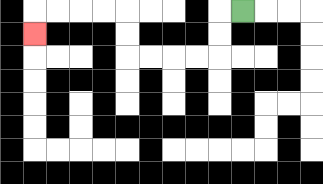{'start': '[10, 0]', 'end': '[1, 1]', 'path_directions': 'L,D,D,L,L,L,L,U,U,L,L,L,L,D', 'path_coordinates': '[[10, 0], [9, 0], [9, 1], [9, 2], [8, 2], [7, 2], [6, 2], [5, 2], [5, 1], [5, 0], [4, 0], [3, 0], [2, 0], [1, 0], [1, 1]]'}